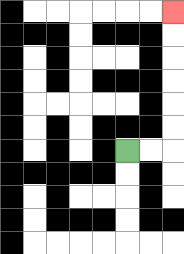{'start': '[5, 6]', 'end': '[7, 0]', 'path_directions': 'R,R,U,U,U,U,U,U', 'path_coordinates': '[[5, 6], [6, 6], [7, 6], [7, 5], [7, 4], [7, 3], [7, 2], [7, 1], [7, 0]]'}